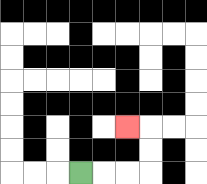{'start': '[3, 7]', 'end': '[5, 5]', 'path_directions': 'R,R,R,U,U,L', 'path_coordinates': '[[3, 7], [4, 7], [5, 7], [6, 7], [6, 6], [6, 5], [5, 5]]'}